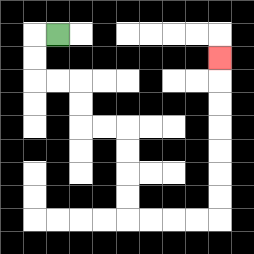{'start': '[2, 1]', 'end': '[9, 2]', 'path_directions': 'L,D,D,R,R,D,D,R,R,D,D,D,D,R,R,R,R,U,U,U,U,U,U,U', 'path_coordinates': '[[2, 1], [1, 1], [1, 2], [1, 3], [2, 3], [3, 3], [3, 4], [3, 5], [4, 5], [5, 5], [5, 6], [5, 7], [5, 8], [5, 9], [6, 9], [7, 9], [8, 9], [9, 9], [9, 8], [9, 7], [9, 6], [9, 5], [9, 4], [9, 3], [9, 2]]'}